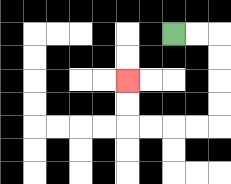{'start': '[7, 1]', 'end': '[5, 3]', 'path_directions': 'R,R,D,D,D,D,L,L,L,L,U,U', 'path_coordinates': '[[7, 1], [8, 1], [9, 1], [9, 2], [9, 3], [9, 4], [9, 5], [8, 5], [7, 5], [6, 5], [5, 5], [5, 4], [5, 3]]'}